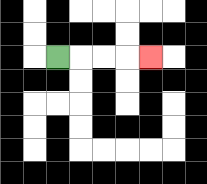{'start': '[2, 2]', 'end': '[6, 2]', 'path_directions': 'R,R,R,R', 'path_coordinates': '[[2, 2], [3, 2], [4, 2], [5, 2], [6, 2]]'}